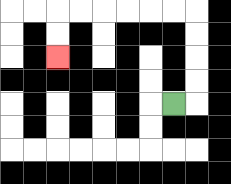{'start': '[7, 4]', 'end': '[2, 2]', 'path_directions': 'R,U,U,U,U,L,L,L,L,L,L,D,D', 'path_coordinates': '[[7, 4], [8, 4], [8, 3], [8, 2], [8, 1], [8, 0], [7, 0], [6, 0], [5, 0], [4, 0], [3, 0], [2, 0], [2, 1], [2, 2]]'}